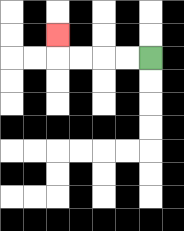{'start': '[6, 2]', 'end': '[2, 1]', 'path_directions': 'L,L,L,L,U', 'path_coordinates': '[[6, 2], [5, 2], [4, 2], [3, 2], [2, 2], [2, 1]]'}